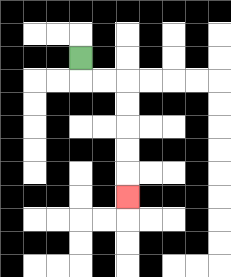{'start': '[3, 2]', 'end': '[5, 8]', 'path_directions': 'D,R,R,D,D,D,D,D', 'path_coordinates': '[[3, 2], [3, 3], [4, 3], [5, 3], [5, 4], [5, 5], [5, 6], [5, 7], [5, 8]]'}